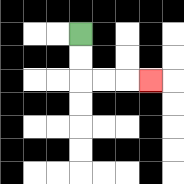{'start': '[3, 1]', 'end': '[6, 3]', 'path_directions': 'D,D,R,R,R', 'path_coordinates': '[[3, 1], [3, 2], [3, 3], [4, 3], [5, 3], [6, 3]]'}